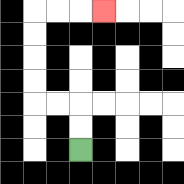{'start': '[3, 6]', 'end': '[4, 0]', 'path_directions': 'U,U,L,L,U,U,U,U,R,R,R', 'path_coordinates': '[[3, 6], [3, 5], [3, 4], [2, 4], [1, 4], [1, 3], [1, 2], [1, 1], [1, 0], [2, 0], [3, 0], [4, 0]]'}